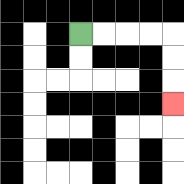{'start': '[3, 1]', 'end': '[7, 4]', 'path_directions': 'R,R,R,R,D,D,D', 'path_coordinates': '[[3, 1], [4, 1], [5, 1], [6, 1], [7, 1], [7, 2], [7, 3], [7, 4]]'}